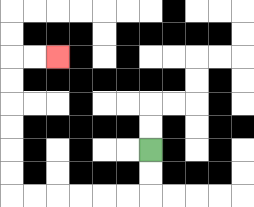{'start': '[6, 6]', 'end': '[2, 2]', 'path_directions': 'D,D,L,L,L,L,L,L,U,U,U,U,U,U,R,R', 'path_coordinates': '[[6, 6], [6, 7], [6, 8], [5, 8], [4, 8], [3, 8], [2, 8], [1, 8], [0, 8], [0, 7], [0, 6], [0, 5], [0, 4], [0, 3], [0, 2], [1, 2], [2, 2]]'}